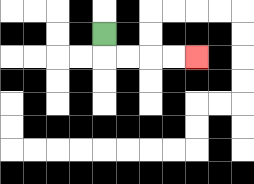{'start': '[4, 1]', 'end': '[8, 2]', 'path_directions': 'D,R,R,R,R', 'path_coordinates': '[[4, 1], [4, 2], [5, 2], [6, 2], [7, 2], [8, 2]]'}